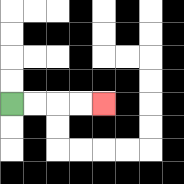{'start': '[0, 4]', 'end': '[4, 4]', 'path_directions': 'R,R,R,R', 'path_coordinates': '[[0, 4], [1, 4], [2, 4], [3, 4], [4, 4]]'}